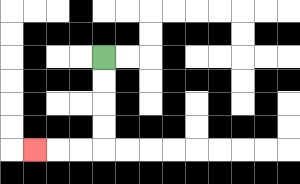{'start': '[4, 2]', 'end': '[1, 6]', 'path_directions': 'D,D,D,D,L,L,L', 'path_coordinates': '[[4, 2], [4, 3], [4, 4], [4, 5], [4, 6], [3, 6], [2, 6], [1, 6]]'}